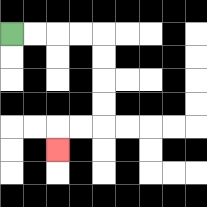{'start': '[0, 1]', 'end': '[2, 6]', 'path_directions': 'R,R,R,R,D,D,D,D,L,L,D', 'path_coordinates': '[[0, 1], [1, 1], [2, 1], [3, 1], [4, 1], [4, 2], [4, 3], [4, 4], [4, 5], [3, 5], [2, 5], [2, 6]]'}